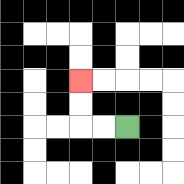{'start': '[5, 5]', 'end': '[3, 3]', 'path_directions': 'L,L,U,U', 'path_coordinates': '[[5, 5], [4, 5], [3, 5], [3, 4], [3, 3]]'}